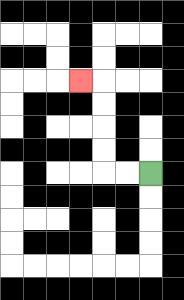{'start': '[6, 7]', 'end': '[3, 3]', 'path_directions': 'L,L,U,U,U,U,L', 'path_coordinates': '[[6, 7], [5, 7], [4, 7], [4, 6], [4, 5], [4, 4], [4, 3], [3, 3]]'}